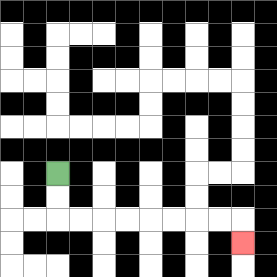{'start': '[2, 7]', 'end': '[10, 10]', 'path_directions': 'D,D,R,R,R,R,R,R,R,R,D', 'path_coordinates': '[[2, 7], [2, 8], [2, 9], [3, 9], [4, 9], [5, 9], [6, 9], [7, 9], [8, 9], [9, 9], [10, 9], [10, 10]]'}